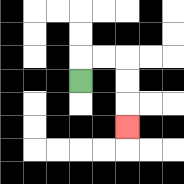{'start': '[3, 3]', 'end': '[5, 5]', 'path_directions': 'U,R,R,D,D,D', 'path_coordinates': '[[3, 3], [3, 2], [4, 2], [5, 2], [5, 3], [5, 4], [5, 5]]'}